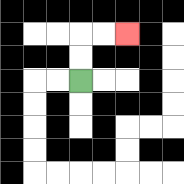{'start': '[3, 3]', 'end': '[5, 1]', 'path_directions': 'U,U,R,R', 'path_coordinates': '[[3, 3], [3, 2], [3, 1], [4, 1], [5, 1]]'}